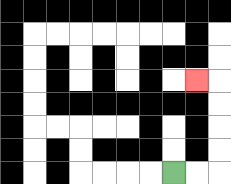{'start': '[7, 7]', 'end': '[8, 3]', 'path_directions': 'R,R,U,U,U,U,L', 'path_coordinates': '[[7, 7], [8, 7], [9, 7], [9, 6], [9, 5], [9, 4], [9, 3], [8, 3]]'}